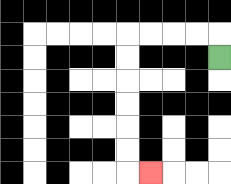{'start': '[9, 2]', 'end': '[6, 7]', 'path_directions': 'U,L,L,L,L,D,D,D,D,D,D,R', 'path_coordinates': '[[9, 2], [9, 1], [8, 1], [7, 1], [6, 1], [5, 1], [5, 2], [5, 3], [5, 4], [5, 5], [5, 6], [5, 7], [6, 7]]'}